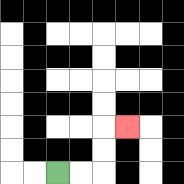{'start': '[2, 7]', 'end': '[5, 5]', 'path_directions': 'R,R,U,U,R', 'path_coordinates': '[[2, 7], [3, 7], [4, 7], [4, 6], [4, 5], [5, 5]]'}